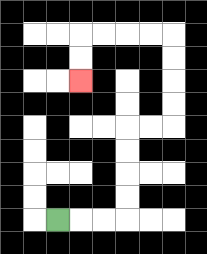{'start': '[2, 9]', 'end': '[3, 3]', 'path_directions': 'R,R,R,U,U,U,U,R,R,U,U,U,U,L,L,L,L,D,D', 'path_coordinates': '[[2, 9], [3, 9], [4, 9], [5, 9], [5, 8], [5, 7], [5, 6], [5, 5], [6, 5], [7, 5], [7, 4], [7, 3], [7, 2], [7, 1], [6, 1], [5, 1], [4, 1], [3, 1], [3, 2], [3, 3]]'}